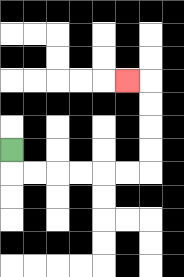{'start': '[0, 6]', 'end': '[5, 3]', 'path_directions': 'D,R,R,R,R,R,R,U,U,U,U,L', 'path_coordinates': '[[0, 6], [0, 7], [1, 7], [2, 7], [3, 7], [4, 7], [5, 7], [6, 7], [6, 6], [6, 5], [6, 4], [6, 3], [5, 3]]'}